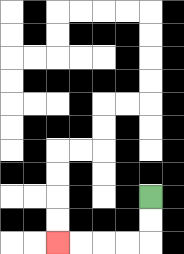{'start': '[6, 8]', 'end': '[2, 10]', 'path_directions': 'D,D,L,L,L,L', 'path_coordinates': '[[6, 8], [6, 9], [6, 10], [5, 10], [4, 10], [3, 10], [2, 10]]'}